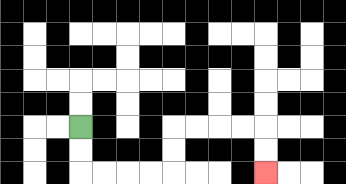{'start': '[3, 5]', 'end': '[11, 7]', 'path_directions': 'D,D,R,R,R,R,U,U,R,R,R,R,D,D', 'path_coordinates': '[[3, 5], [3, 6], [3, 7], [4, 7], [5, 7], [6, 7], [7, 7], [7, 6], [7, 5], [8, 5], [9, 5], [10, 5], [11, 5], [11, 6], [11, 7]]'}